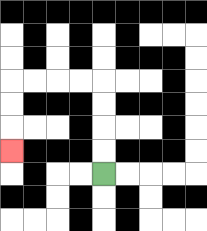{'start': '[4, 7]', 'end': '[0, 6]', 'path_directions': 'U,U,U,U,L,L,L,L,D,D,D', 'path_coordinates': '[[4, 7], [4, 6], [4, 5], [4, 4], [4, 3], [3, 3], [2, 3], [1, 3], [0, 3], [0, 4], [0, 5], [0, 6]]'}